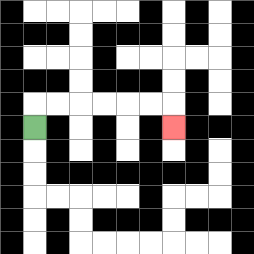{'start': '[1, 5]', 'end': '[7, 5]', 'path_directions': 'U,R,R,R,R,R,R,D', 'path_coordinates': '[[1, 5], [1, 4], [2, 4], [3, 4], [4, 4], [5, 4], [6, 4], [7, 4], [7, 5]]'}